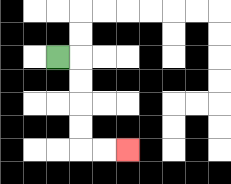{'start': '[2, 2]', 'end': '[5, 6]', 'path_directions': 'R,D,D,D,D,R,R', 'path_coordinates': '[[2, 2], [3, 2], [3, 3], [3, 4], [3, 5], [3, 6], [4, 6], [5, 6]]'}